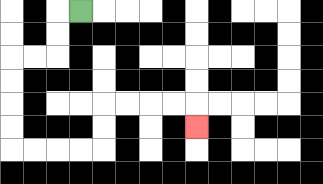{'start': '[3, 0]', 'end': '[8, 5]', 'path_directions': 'L,D,D,L,L,D,D,D,D,R,R,R,R,U,U,R,R,R,R,D', 'path_coordinates': '[[3, 0], [2, 0], [2, 1], [2, 2], [1, 2], [0, 2], [0, 3], [0, 4], [0, 5], [0, 6], [1, 6], [2, 6], [3, 6], [4, 6], [4, 5], [4, 4], [5, 4], [6, 4], [7, 4], [8, 4], [8, 5]]'}